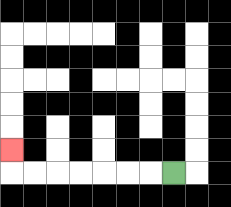{'start': '[7, 7]', 'end': '[0, 6]', 'path_directions': 'L,L,L,L,L,L,L,U', 'path_coordinates': '[[7, 7], [6, 7], [5, 7], [4, 7], [3, 7], [2, 7], [1, 7], [0, 7], [0, 6]]'}